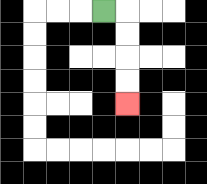{'start': '[4, 0]', 'end': '[5, 4]', 'path_directions': 'R,D,D,D,D', 'path_coordinates': '[[4, 0], [5, 0], [5, 1], [5, 2], [5, 3], [5, 4]]'}